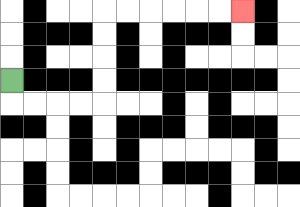{'start': '[0, 3]', 'end': '[10, 0]', 'path_directions': 'D,R,R,R,R,U,U,U,U,R,R,R,R,R,R', 'path_coordinates': '[[0, 3], [0, 4], [1, 4], [2, 4], [3, 4], [4, 4], [4, 3], [4, 2], [4, 1], [4, 0], [5, 0], [6, 0], [7, 0], [8, 0], [9, 0], [10, 0]]'}